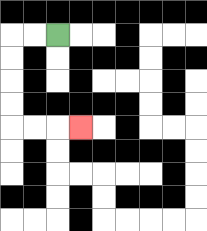{'start': '[2, 1]', 'end': '[3, 5]', 'path_directions': 'L,L,D,D,D,D,R,R,R', 'path_coordinates': '[[2, 1], [1, 1], [0, 1], [0, 2], [0, 3], [0, 4], [0, 5], [1, 5], [2, 5], [3, 5]]'}